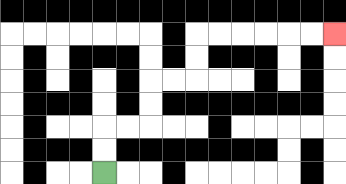{'start': '[4, 7]', 'end': '[14, 1]', 'path_directions': 'U,U,R,R,U,U,R,R,U,U,R,R,R,R,R,R', 'path_coordinates': '[[4, 7], [4, 6], [4, 5], [5, 5], [6, 5], [6, 4], [6, 3], [7, 3], [8, 3], [8, 2], [8, 1], [9, 1], [10, 1], [11, 1], [12, 1], [13, 1], [14, 1]]'}